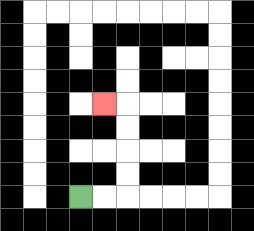{'start': '[3, 8]', 'end': '[4, 4]', 'path_directions': 'R,R,U,U,U,U,L', 'path_coordinates': '[[3, 8], [4, 8], [5, 8], [5, 7], [5, 6], [5, 5], [5, 4], [4, 4]]'}